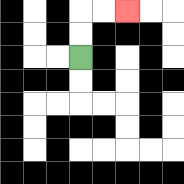{'start': '[3, 2]', 'end': '[5, 0]', 'path_directions': 'U,U,R,R', 'path_coordinates': '[[3, 2], [3, 1], [3, 0], [4, 0], [5, 0]]'}